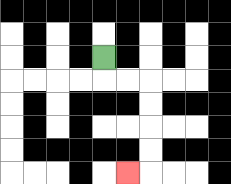{'start': '[4, 2]', 'end': '[5, 7]', 'path_directions': 'D,R,R,D,D,D,D,L', 'path_coordinates': '[[4, 2], [4, 3], [5, 3], [6, 3], [6, 4], [6, 5], [6, 6], [6, 7], [5, 7]]'}